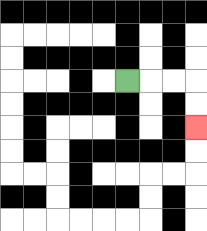{'start': '[5, 3]', 'end': '[8, 5]', 'path_directions': 'R,R,R,D,D', 'path_coordinates': '[[5, 3], [6, 3], [7, 3], [8, 3], [8, 4], [8, 5]]'}